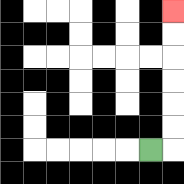{'start': '[6, 6]', 'end': '[7, 0]', 'path_directions': 'R,U,U,U,U,U,U', 'path_coordinates': '[[6, 6], [7, 6], [7, 5], [7, 4], [7, 3], [7, 2], [7, 1], [7, 0]]'}